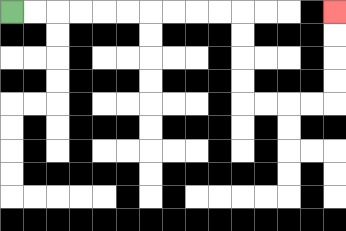{'start': '[0, 0]', 'end': '[14, 0]', 'path_directions': 'R,R,R,R,R,R,R,R,R,R,D,D,D,D,R,R,R,R,U,U,U,U', 'path_coordinates': '[[0, 0], [1, 0], [2, 0], [3, 0], [4, 0], [5, 0], [6, 0], [7, 0], [8, 0], [9, 0], [10, 0], [10, 1], [10, 2], [10, 3], [10, 4], [11, 4], [12, 4], [13, 4], [14, 4], [14, 3], [14, 2], [14, 1], [14, 0]]'}